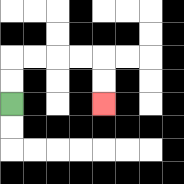{'start': '[0, 4]', 'end': '[4, 4]', 'path_directions': 'U,U,R,R,R,R,D,D', 'path_coordinates': '[[0, 4], [0, 3], [0, 2], [1, 2], [2, 2], [3, 2], [4, 2], [4, 3], [4, 4]]'}